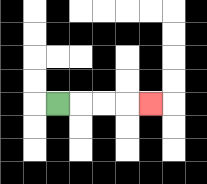{'start': '[2, 4]', 'end': '[6, 4]', 'path_directions': 'R,R,R,R', 'path_coordinates': '[[2, 4], [3, 4], [4, 4], [5, 4], [6, 4]]'}